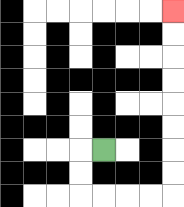{'start': '[4, 6]', 'end': '[7, 0]', 'path_directions': 'L,D,D,R,R,R,R,U,U,U,U,U,U,U,U', 'path_coordinates': '[[4, 6], [3, 6], [3, 7], [3, 8], [4, 8], [5, 8], [6, 8], [7, 8], [7, 7], [7, 6], [7, 5], [7, 4], [7, 3], [7, 2], [7, 1], [7, 0]]'}